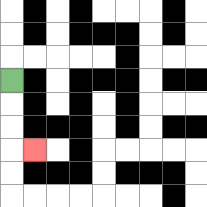{'start': '[0, 3]', 'end': '[1, 6]', 'path_directions': 'D,D,D,R', 'path_coordinates': '[[0, 3], [0, 4], [0, 5], [0, 6], [1, 6]]'}